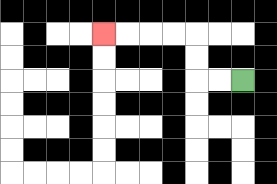{'start': '[10, 3]', 'end': '[4, 1]', 'path_directions': 'L,L,U,U,L,L,L,L', 'path_coordinates': '[[10, 3], [9, 3], [8, 3], [8, 2], [8, 1], [7, 1], [6, 1], [5, 1], [4, 1]]'}